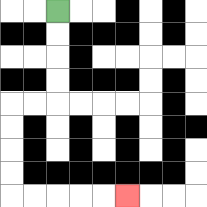{'start': '[2, 0]', 'end': '[5, 8]', 'path_directions': 'D,D,D,D,L,L,D,D,D,D,R,R,R,R,R', 'path_coordinates': '[[2, 0], [2, 1], [2, 2], [2, 3], [2, 4], [1, 4], [0, 4], [0, 5], [0, 6], [0, 7], [0, 8], [1, 8], [2, 8], [3, 8], [4, 8], [5, 8]]'}